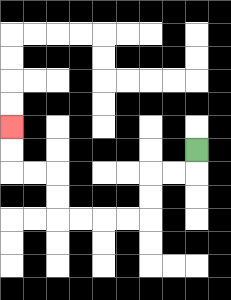{'start': '[8, 6]', 'end': '[0, 5]', 'path_directions': 'D,L,L,D,D,L,L,L,L,U,U,L,L,U,U', 'path_coordinates': '[[8, 6], [8, 7], [7, 7], [6, 7], [6, 8], [6, 9], [5, 9], [4, 9], [3, 9], [2, 9], [2, 8], [2, 7], [1, 7], [0, 7], [0, 6], [0, 5]]'}